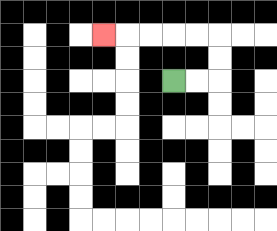{'start': '[7, 3]', 'end': '[4, 1]', 'path_directions': 'R,R,U,U,L,L,L,L,L', 'path_coordinates': '[[7, 3], [8, 3], [9, 3], [9, 2], [9, 1], [8, 1], [7, 1], [6, 1], [5, 1], [4, 1]]'}